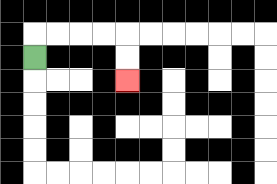{'start': '[1, 2]', 'end': '[5, 3]', 'path_directions': 'U,R,R,R,R,D,D', 'path_coordinates': '[[1, 2], [1, 1], [2, 1], [3, 1], [4, 1], [5, 1], [5, 2], [5, 3]]'}